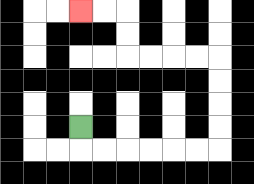{'start': '[3, 5]', 'end': '[3, 0]', 'path_directions': 'D,R,R,R,R,R,R,U,U,U,U,L,L,L,L,U,U,L,L', 'path_coordinates': '[[3, 5], [3, 6], [4, 6], [5, 6], [6, 6], [7, 6], [8, 6], [9, 6], [9, 5], [9, 4], [9, 3], [9, 2], [8, 2], [7, 2], [6, 2], [5, 2], [5, 1], [5, 0], [4, 0], [3, 0]]'}